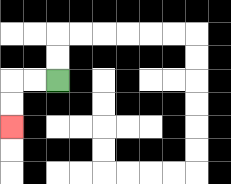{'start': '[2, 3]', 'end': '[0, 5]', 'path_directions': 'L,L,D,D', 'path_coordinates': '[[2, 3], [1, 3], [0, 3], [0, 4], [0, 5]]'}